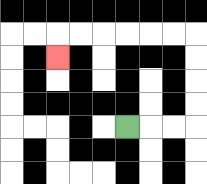{'start': '[5, 5]', 'end': '[2, 2]', 'path_directions': 'R,R,R,U,U,U,U,L,L,L,L,L,L,D', 'path_coordinates': '[[5, 5], [6, 5], [7, 5], [8, 5], [8, 4], [8, 3], [8, 2], [8, 1], [7, 1], [6, 1], [5, 1], [4, 1], [3, 1], [2, 1], [2, 2]]'}